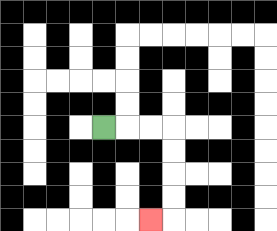{'start': '[4, 5]', 'end': '[6, 9]', 'path_directions': 'R,R,R,D,D,D,D,L', 'path_coordinates': '[[4, 5], [5, 5], [6, 5], [7, 5], [7, 6], [7, 7], [7, 8], [7, 9], [6, 9]]'}